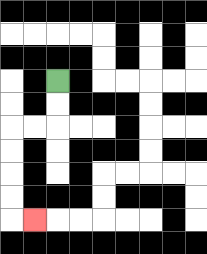{'start': '[2, 3]', 'end': '[1, 9]', 'path_directions': 'D,D,L,L,D,D,D,D,R', 'path_coordinates': '[[2, 3], [2, 4], [2, 5], [1, 5], [0, 5], [0, 6], [0, 7], [0, 8], [0, 9], [1, 9]]'}